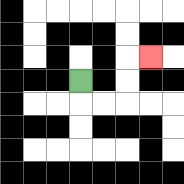{'start': '[3, 3]', 'end': '[6, 2]', 'path_directions': 'D,R,R,U,U,R', 'path_coordinates': '[[3, 3], [3, 4], [4, 4], [5, 4], [5, 3], [5, 2], [6, 2]]'}